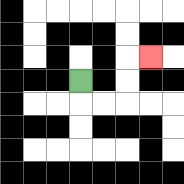{'start': '[3, 3]', 'end': '[6, 2]', 'path_directions': 'D,R,R,U,U,R', 'path_coordinates': '[[3, 3], [3, 4], [4, 4], [5, 4], [5, 3], [5, 2], [6, 2]]'}